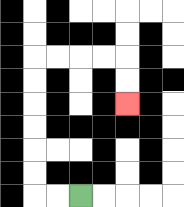{'start': '[3, 8]', 'end': '[5, 4]', 'path_directions': 'L,L,U,U,U,U,U,U,R,R,R,R,D,D', 'path_coordinates': '[[3, 8], [2, 8], [1, 8], [1, 7], [1, 6], [1, 5], [1, 4], [1, 3], [1, 2], [2, 2], [3, 2], [4, 2], [5, 2], [5, 3], [5, 4]]'}